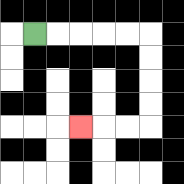{'start': '[1, 1]', 'end': '[3, 5]', 'path_directions': 'R,R,R,R,R,D,D,D,D,L,L,L', 'path_coordinates': '[[1, 1], [2, 1], [3, 1], [4, 1], [5, 1], [6, 1], [6, 2], [6, 3], [6, 4], [6, 5], [5, 5], [4, 5], [3, 5]]'}